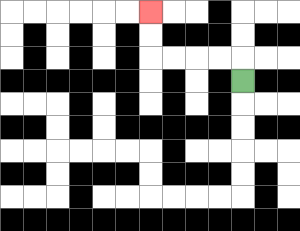{'start': '[10, 3]', 'end': '[6, 0]', 'path_directions': 'U,L,L,L,L,U,U', 'path_coordinates': '[[10, 3], [10, 2], [9, 2], [8, 2], [7, 2], [6, 2], [6, 1], [6, 0]]'}